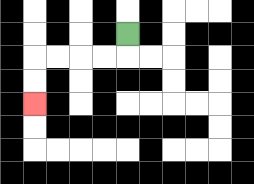{'start': '[5, 1]', 'end': '[1, 4]', 'path_directions': 'D,L,L,L,L,D,D', 'path_coordinates': '[[5, 1], [5, 2], [4, 2], [3, 2], [2, 2], [1, 2], [1, 3], [1, 4]]'}